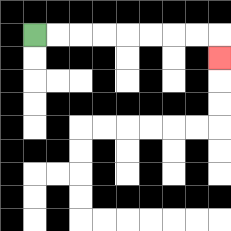{'start': '[1, 1]', 'end': '[9, 2]', 'path_directions': 'R,R,R,R,R,R,R,R,D', 'path_coordinates': '[[1, 1], [2, 1], [3, 1], [4, 1], [5, 1], [6, 1], [7, 1], [8, 1], [9, 1], [9, 2]]'}